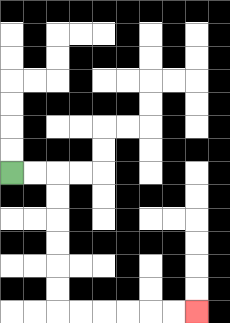{'start': '[0, 7]', 'end': '[8, 13]', 'path_directions': 'R,R,D,D,D,D,D,D,R,R,R,R,R,R', 'path_coordinates': '[[0, 7], [1, 7], [2, 7], [2, 8], [2, 9], [2, 10], [2, 11], [2, 12], [2, 13], [3, 13], [4, 13], [5, 13], [6, 13], [7, 13], [8, 13]]'}